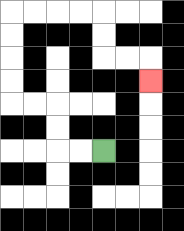{'start': '[4, 6]', 'end': '[6, 3]', 'path_directions': 'L,L,U,U,L,L,U,U,U,U,R,R,R,R,D,D,R,R,D', 'path_coordinates': '[[4, 6], [3, 6], [2, 6], [2, 5], [2, 4], [1, 4], [0, 4], [0, 3], [0, 2], [0, 1], [0, 0], [1, 0], [2, 0], [3, 0], [4, 0], [4, 1], [4, 2], [5, 2], [6, 2], [6, 3]]'}